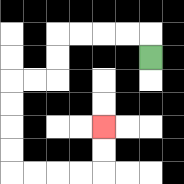{'start': '[6, 2]', 'end': '[4, 5]', 'path_directions': 'U,L,L,L,L,D,D,L,L,D,D,D,D,R,R,R,R,U,U', 'path_coordinates': '[[6, 2], [6, 1], [5, 1], [4, 1], [3, 1], [2, 1], [2, 2], [2, 3], [1, 3], [0, 3], [0, 4], [0, 5], [0, 6], [0, 7], [1, 7], [2, 7], [3, 7], [4, 7], [4, 6], [4, 5]]'}